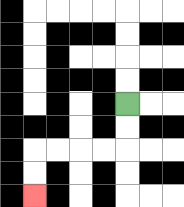{'start': '[5, 4]', 'end': '[1, 8]', 'path_directions': 'D,D,L,L,L,L,D,D', 'path_coordinates': '[[5, 4], [5, 5], [5, 6], [4, 6], [3, 6], [2, 6], [1, 6], [1, 7], [1, 8]]'}